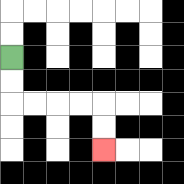{'start': '[0, 2]', 'end': '[4, 6]', 'path_directions': 'D,D,R,R,R,R,D,D', 'path_coordinates': '[[0, 2], [0, 3], [0, 4], [1, 4], [2, 4], [3, 4], [4, 4], [4, 5], [4, 6]]'}